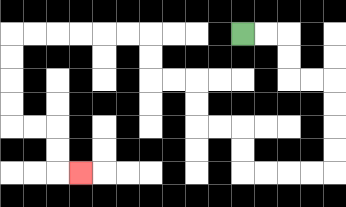{'start': '[10, 1]', 'end': '[3, 7]', 'path_directions': 'R,R,D,D,R,R,D,D,D,D,L,L,L,L,U,U,L,L,U,U,L,L,U,U,L,L,L,L,L,L,D,D,D,D,R,R,D,D,R', 'path_coordinates': '[[10, 1], [11, 1], [12, 1], [12, 2], [12, 3], [13, 3], [14, 3], [14, 4], [14, 5], [14, 6], [14, 7], [13, 7], [12, 7], [11, 7], [10, 7], [10, 6], [10, 5], [9, 5], [8, 5], [8, 4], [8, 3], [7, 3], [6, 3], [6, 2], [6, 1], [5, 1], [4, 1], [3, 1], [2, 1], [1, 1], [0, 1], [0, 2], [0, 3], [0, 4], [0, 5], [1, 5], [2, 5], [2, 6], [2, 7], [3, 7]]'}